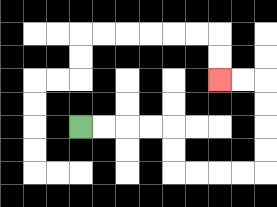{'start': '[3, 5]', 'end': '[9, 3]', 'path_directions': 'R,R,R,R,D,D,R,R,R,R,U,U,U,U,L,L', 'path_coordinates': '[[3, 5], [4, 5], [5, 5], [6, 5], [7, 5], [7, 6], [7, 7], [8, 7], [9, 7], [10, 7], [11, 7], [11, 6], [11, 5], [11, 4], [11, 3], [10, 3], [9, 3]]'}